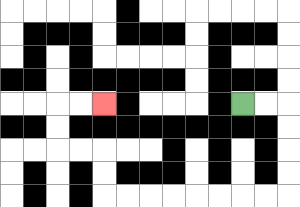{'start': '[10, 4]', 'end': '[4, 4]', 'path_directions': 'R,R,D,D,D,D,L,L,L,L,L,L,L,L,U,U,L,L,U,U,R,R', 'path_coordinates': '[[10, 4], [11, 4], [12, 4], [12, 5], [12, 6], [12, 7], [12, 8], [11, 8], [10, 8], [9, 8], [8, 8], [7, 8], [6, 8], [5, 8], [4, 8], [4, 7], [4, 6], [3, 6], [2, 6], [2, 5], [2, 4], [3, 4], [4, 4]]'}